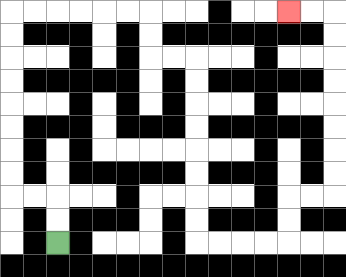{'start': '[2, 10]', 'end': '[12, 0]', 'path_directions': 'U,U,L,L,U,U,U,U,U,U,U,U,R,R,R,R,R,R,D,D,R,R,D,D,D,D,D,D,D,D,R,R,R,R,U,U,R,R,U,U,U,U,U,U,U,U,L,L', 'path_coordinates': '[[2, 10], [2, 9], [2, 8], [1, 8], [0, 8], [0, 7], [0, 6], [0, 5], [0, 4], [0, 3], [0, 2], [0, 1], [0, 0], [1, 0], [2, 0], [3, 0], [4, 0], [5, 0], [6, 0], [6, 1], [6, 2], [7, 2], [8, 2], [8, 3], [8, 4], [8, 5], [8, 6], [8, 7], [8, 8], [8, 9], [8, 10], [9, 10], [10, 10], [11, 10], [12, 10], [12, 9], [12, 8], [13, 8], [14, 8], [14, 7], [14, 6], [14, 5], [14, 4], [14, 3], [14, 2], [14, 1], [14, 0], [13, 0], [12, 0]]'}